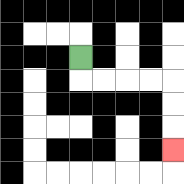{'start': '[3, 2]', 'end': '[7, 6]', 'path_directions': 'D,R,R,R,R,D,D,D', 'path_coordinates': '[[3, 2], [3, 3], [4, 3], [5, 3], [6, 3], [7, 3], [7, 4], [7, 5], [7, 6]]'}